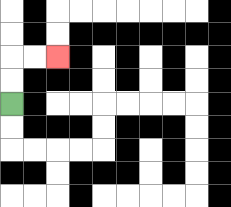{'start': '[0, 4]', 'end': '[2, 2]', 'path_directions': 'U,U,R,R', 'path_coordinates': '[[0, 4], [0, 3], [0, 2], [1, 2], [2, 2]]'}